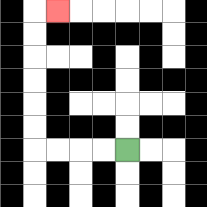{'start': '[5, 6]', 'end': '[2, 0]', 'path_directions': 'L,L,L,L,U,U,U,U,U,U,R', 'path_coordinates': '[[5, 6], [4, 6], [3, 6], [2, 6], [1, 6], [1, 5], [1, 4], [1, 3], [1, 2], [1, 1], [1, 0], [2, 0]]'}